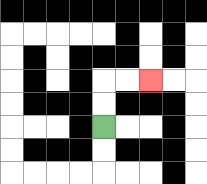{'start': '[4, 5]', 'end': '[6, 3]', 'path_directions': 'U,U,R,R', 'path_coordinates': '[[4, 5], [4, 4], [4, 3], [5, 3], [6, 3]]'}